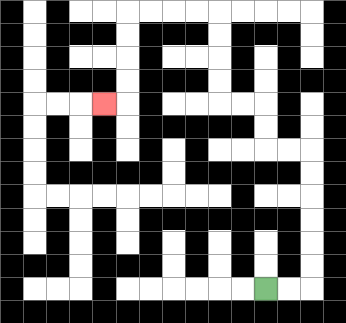{'start': '[11, 12]', 'end': '[4, 4]', 'path_directions': 'R,R,U,U,U,U,U,U,L,L,U,U,L,L,U,U,U,U,L,L,L,L,D,D,D,D,L', 'path_coordinates': '[[11, 12], [12, 12], [13, 12], [13, 11], [13, 10], [13, 9], [13, 8], [13, 7], [13, 6], [12, 6], [11, 6], [11, 5], [11, 4], [10, 4], [9, 4], [9, 3], [9, 2], [9, 1], [9, 0], [8, 0], [7, 0], [6, 0], [5, 0], [5, 1], [5, 2], [5, 3], [5, 4], [4, 4]]'}